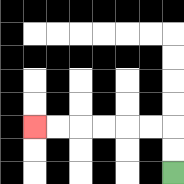{'start': '[7, 7]', 'end': '[1, 5]', 'path_directions': 'U,U,L,L,L,L,L,L', 'path_coordinates': '[[7, 7], [7, 6], [7, 5], [6, 5], [5, 5], [4, 5], [3, 5], [2, 5], [1, 5]]'}